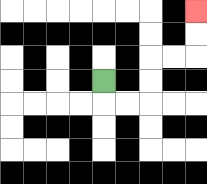{'start': '[4, 3]', 'end': '[8, 0]', 'path_directions': 'D,R,R,U,U,R,R,U,U', 'path_coordinates': '[[4, 3], [4, 4], [5, 4], [6, 4], [6, 3], [6, 2], [7, 2], [8, 2], [8, 1], [8, 0]]'}